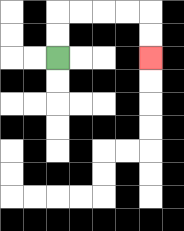{'start': '[2, 2]', 'end': '[6, 2]', 'path_directions': 'U,U,R,R,R,R,D,D', 'path_coordinates': '[[2, 2], [2, 1], [2, 0], [3, 0], [4, 0], [5, 0], [6, 0], [6, 1], [6, 2]]'}